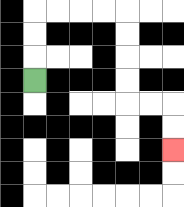{'start': '[1, 3]', 'end': '[7, 6]', 'path_directions': 'U,U,U,R,R,R,R,D,D,D,D,R,R,D,D', 'path_coordinates': '[[1, 3], [1, 2], [1, 1], [1, 0], [2, 0], [3, 0], [4, 0], [5, 0], [5, 1], [5, 2], [5, 3], [5, 4], [6, 4], [7, 4], [7, 5], [7, 6]]'}